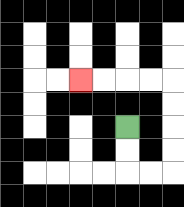{'start': '[5, 5]', 'end': '[3, 3]', 'path_directions': 'D,D,R,R,U,U,U,U,L,L,L,L', 'path_coordinates': '[[5, 5], [5, 6], [5, 7], [6, 7], [7, 7], [7, 6], [7, 5], [7, 4], [7, 3], [6, 3], [5, 3], [4, 3], [3, 3]]'}